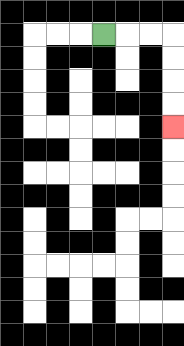{'start': '[4, 1]', 'end': '[7, 5]', 'path_directions': 'R,R,R,D,D,D,D', 'path_coordinates': '[[4, 1], [5, 1], [6, 1], [7, 1], [7, 2], [7, 3], [7, 4], [7, 5]]'}